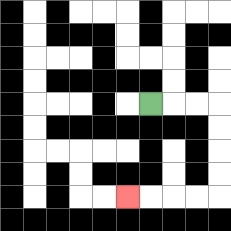{'start': '[6, 4]', 'end': '[5, 8]', 'path_directions': 'R,R,R,D,D,D,D,L,L,L,L', 'path_coordinates': '[[6, 4], [7, 4], [8, 4], [9, 4], [9, 5], [9, 6], [9, 7], [9, 8], [8, 8], [7, 8], [6, 8], [5, 8]]'}